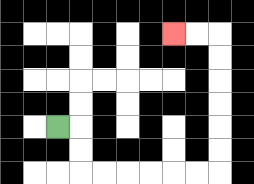{'start': '[2, 5]', 'end': '[7, 1]', 'path_directions': 'R,D,D,R,R,R,R,R,R,U,U,U,U,U,U,L,L', 'path_coordinates': '[[2, 5], [3, 5], [3, 6], [3, 7], [4, 7], [5, 7], [6, 7], [7, 7], [8, 7], [9, 7], [9, 6], [9, 5], [9, 4], [9, 3], [9, 2], [9, 1], [8, 1], [7, 1]]'}